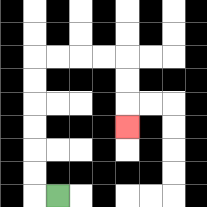{'start': '[2, 8]', 'end': '[5, 5]', 'path_directions': 'L,U,U,U,U,U,U,R,R,R,R,D,D,D', 'path_coordinates': '[[2, 8], [1, 8], [1, 7], [1, 6], [1, 5], [1, 4], [1, 3], [1, 2], [2, 2], [3, 2], [4, 2], [5, 2], [5, 3], [5, 4], [5, 5]]'}